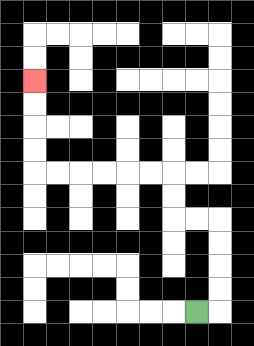{'start': '[8, 13]', 'end': '[1, 3]', 'path_directions': 'R,U,U,U,U,L,L,U,U,L,L,L,L,L,L,U,U,U,U', 'path_coordinates': '[[8, 13], [9, 13], [9, 12], [9, 11], [9, 10], [9, 9], [8, 9], [7, 9], [7, 8], [7, 7], [6, 7], [5, 7], [4, 7], [3, 7], [2, 7], [1, 7], [1, 6], [1, 5], [1, 4], [1, 3]]'}